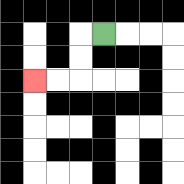{'start': '[4, 1]', 'end': '[1, 3]', 'path_directions': 'L,D,D,L,L', 'path_coordinates': '[[4, 1], [3, 1], [3, 2], [3, 3], [2, 3], [1, 3]]'}